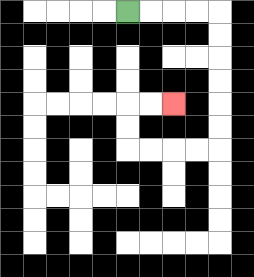{'start': '[5, 0]', 'end': '[7, 4]', 'path_directions': 'R,R,R,R,D,D,D,D,D,D,L,L,L,L,U,U,R,R', 'path_coordinates': '[[5, 0], [6, 0], [7, 0], [8, 0], [9, 0], [9, 1], [9, 2], [9, 3], [9, 4], [9, 5], [9, 6], [8, 6], [7, 6], [6, 6], [5, 6], [5, 5], [5, 4], [6, 4], [7, 4]]'}